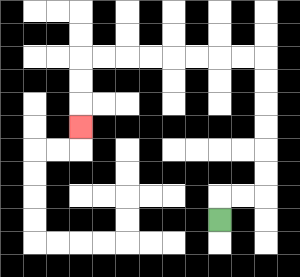{'start': '[9, 9]', 'end': '[3, 5]', 'path_directions': 'U,R,R,U,U,U,U,U,U,L,L,L,L,L,L,L,L,D,D,D', 'path_coordinates': '[[9, 9], [9, 8], [10, 8], [11, 8], [11, 7], [11, 6], [11, 5], [11, 4], [11, 3], [11, 2], [10, 2], [9, 2], [8, 2], [7, 2], [6, 2], [5, 2], [4, 2], [3, 2], [3, 3], [3, 4], [3, 5]]'}